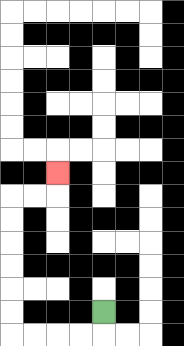{'start': '[4, 13]', 'end': '[2, 7]', 'path_directions': 'D,L,L,L,L,U,U,U,U,U,U,R,R,U', 'path_coordinates': '[[4, 13], [4, 14], [3, 14], [2, 14], [1, 14], [0, 14], [0, 13], [0, 12], [0, 11], [0, 10], [0, 9], [0, 8], [1, 8], [2, 8], [2, 7]]'}